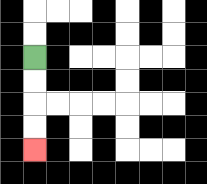{'start': '[1, 2]', 'end': '[1, 6]', 'path_directions': 'D,D,D,D', 'path_coordinates': '[[1, 2], [1, 3], [1, 4], [1, 5], [1, 6]]'}